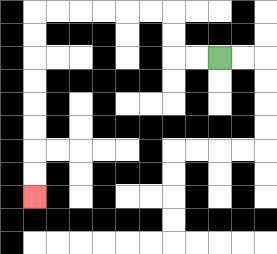{'start': '[9, 2]', 'end': '[1, 8]', 'path_directions': 'L,L,U,U,L,L,L,L,L,L,D,D,D,D,D,D,D,D', 'path_coordinates': '[[9, 2], [8, 2], [7, 2], [7, 1], [7, 0], [6, 0], [5, 0], [4, 0], [3, 0], [2, 0], [1, 0], [1, 1], [1, 2], [1, 3], [1, 4], [1, 5], [1, 6], [1, 7], [1, 8]]'}